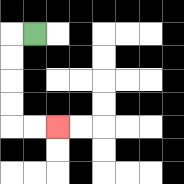{'start': '[1, 1]', 'end': '[2, 5]', 'path_directions': 'L,D,D,D,D,R,R', 'path_coordinates': '[[1, 1], [0, 1], [0, 2], [0, 3], [0, 4], [0, 5], [1, 5], [2, 5]]'}